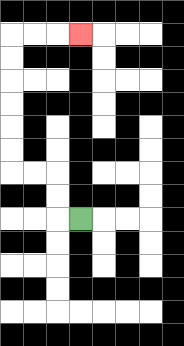{'start': '[3, 9]', 'end': '[3, 1]', 'path_directions': 'L,U,U,L,L,U,U,U,U,U,U,R,R,R', 'path_coordinates': '[[3, 9], [2, 9], [2, 8], [2, 7], [1, 7], [0, 7], [0, 6], [0, 5], [0, 4], [0, 3], [0, 2], [0, 1], [1, 1], [2, 1], [3, 1]]'}